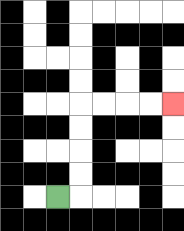{'start': '[2, 8]', 'end': '[7, 4]', 'path_directions': 'R,U,U,U,U,R,R,R,R', 'path_coordinates': '[[2, 8], [3, 8], [3, 7], [3, 6], [3, 5], [3, 4], [4, 4], [5, 4], [6, 4], [7, 4]]'}